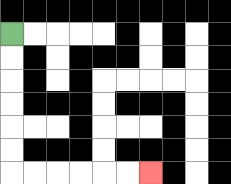{'start': '[0, 1]', 'end': '[6, 7]', 'path_directions': 'D,D,D,D,D,D,R,R,R,R,R,R', 'path_coordinates': '[[0, 1], [0, 2], [0, 3], [0, 4], [0, 5], [0, 6], [0, 7], [1, 7], [2, 7], [3, 7], [4, 7], [5, 7], [6, 7]]'}